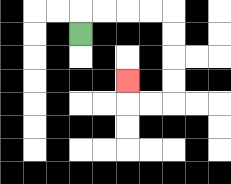{'start': '[3, 1]', 'end': '[5, 3]', 'path_directions': 'U,R,R,R,R,D,D,D,D,L,L,U', 'path_coordinates': '[[3, 1], [3, 0], [4, 0], [5, 0], [6, 0], [7, 0], [7, 1], [7, 2], [7, 3], [7, 4], [6, 4], [5, 4], [5, 3]]'}